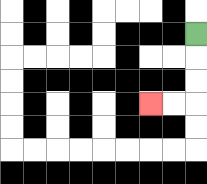{'start': '[8, 1]', 'end': '[6, 4]', 'path_directions': 'D,D,D,L,L', 'path_coordinates': '[[8, 1], [8, 2], [8, 3], [8, 4], [7, 4], [6, 4]]'}